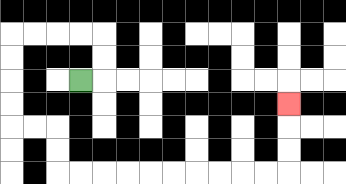{'start': '[3, 3]', 'end': '[12, 4]', 'path_directions': 'R,U,U,L,L,L,L,D,D,D,D,R,R,D,D,R,R,R,R,R,R,R,R,R,R,U,U,U', 'path_coordinates': '[[3, 3], [4, 3], [4, 2], [4, 1], [3, 1], [2, 1], [1, 1], [0, 1], [0, 2], [0, 3], [0, 4], [0, 5], [1, 5], [2, 5], [2, 6], [2, 7], [3, 7], [4, 7], [5, 7], [6, 7], [7, 7], [8, 7], [9, 7], [10, 7], [11, 7], [12, 7], [12, 6], [12, 5], [12, 4]]'}